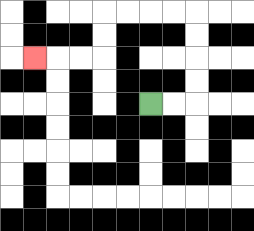{'start': '[6, 4]', 'end': '[1, 2]', 'path_directions': 'R,R,U,U,U,U,L,L,L,L,D,D,L,L,L', 'path_coordinates': '[[6, 4], [7, 4], [8, 4], [8, 3], [8, 2], [8, 1], [8, 0], [7, 0], [6, 0], [5, 0], [4, 0], [4, 1], [4, 2], [3, 2], [2, 2], [1, 2]]'}